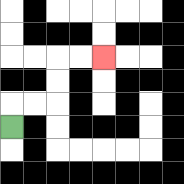{'start': '[0, 5]', 'end': '[4, 2]', 'path_directions': 'U,R,R,U,U,R,R', 'path_coordinates': '[[0, 5], [0, 4], [1, 4], [2, 4], [2, 3], [2, 2], [3, 2], [4, 2]]'}